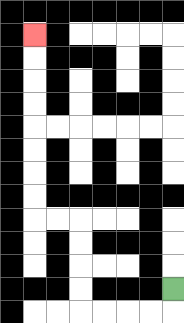{'start': '[7, 12]', 'end': '[1, 1]', 'path_directions': 'D,L,L,L,L,U,U,U,U,L,L,U,U,U,U,U,U,U,U', 'path_coordinates': '[[7, 12], [7, 13], [6, 13], [5, 13], [4, 13], [3, 13], [3, 12], [3, 11], [3, 10], [3, 9], [2, 9], [1, 9], [1, 8], [1, 7], [1, 6], [1, 5], [1, 4], [1, 3], [1, 2], [1, 1]]'}